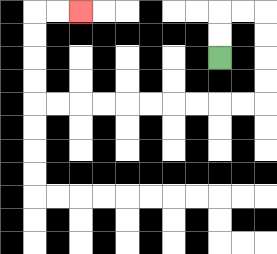{'start': '[9, 2]', 'end': '[3, 0]', 'path_directions': 'U,U,R,R,D,D,D,D,L,L,L,L,L,L,L,L,L,L,U,U,U,U,R,R', 'path_coordinates': '[[9, 2], [9, 1], [9, 0], [10, 0], [11, 0], [11, 1], [11, 2], [11, 3], [11, 4], [10, 4], [9, 4], [8, 4], [7, 4], [6, 4], [5, 4], [4, 4], [3, 4], [2, 4], [1, 4], [1, 3], [1, 2], [1, 1], [1, 0], [2, 0], [3, 0]]'}